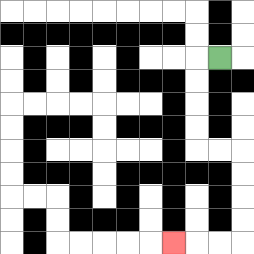{'start': '[9, 2]', 'end': '[7, 10]', 'path_directions': 'L,D,D,D,D,R,R,D,D,D,D,L,L,L', 'path_coordinates': '[[9, 2], [8, 2], [8, 3], [8, 4], [8, 5], [8, 6], [9, 6], [10, 6], [10, 7], [10, 8], [10, 9], [10, 10], [9, 10], [8, 10], [7, 10]]'}